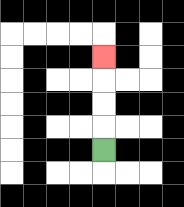{'start': '[4, 6]', 'end': '[4, 2]', 'path_directions': 'U,U,U,U', 'path_coordinates': '[[4, 6], [4, 5], [4, 4], [4, 3], [4, 2]]'}